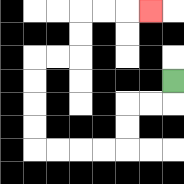{'start': '[7, 3]', 'end': '[6, 0]', 'path_directions': 'D,L,L,D,D,L,L,L,L,U,U,U,U,R,R,U,U,R,R,R', 'path_coordinates': '[[7, 3], [7, 4], [6, 4], [5, 4], [5, 5], [5, 6], [4, 6], [3, 6], [2, 6], [1, 6], [1, 5], [1, 4], [1, 3], [1, 2], [2, 2], [3, 2], [3, 1], [3, 0], [4, 0], [5, 0], [6, 0]]'}